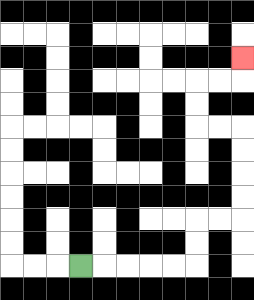{'start': '[3, 11]', 'end': '[10, 2]', 'path_directions': 'R,R,R,R,R,U,U,R,R,U,U,U,U,L,L,U,U,R,R,U', 'path_coordinates': '[[3, 11], [4, 11], [5, 11], [6, 11], [7, 11], [8, 11], [8, 10], [8, 9], [9, 9], [10, 9], [10, 8], [10, 7], [10, 6], [10, 5], [9, 5], [8, 5], [8, 4], [8, 3], [9, 3], [10, 3], [10, 2]]'}